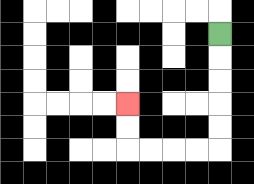{'start': '[9, 1]', 'end': '[5, 4]', 'path_directions': 'D,D,D,D,D,L,L,L,L,U,U', 'path_coordinates': '[[9, 1], [9, 2], [9, 3], [9, 4], [9, 5], [9, 6], [8, 6], [7, 6], [6, 6], [5, 6], [5, 5], [5, 4]]'}